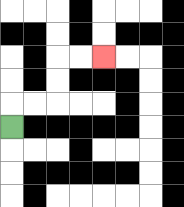{'start': '[0, 5]', 'end': '[4, 2]', 'path_directions': 'U,R,R,U,U,R,R', 'path_coordinates': '[[0, 5], [0, 4], [1, 4], [2, 4], [2, 3], [2, 2], [3, 2], [4, 2]]'}